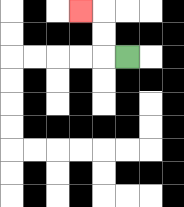{'start': '[5, 2]', 'end': '[3, 0]', 'path_directions': 'L,U,U,L', 'path_coordinates': '[[5, 2], [4, 2], [4, 1], [4, 0], [3, 0]]'}